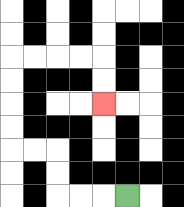{'start': '[5, 8]', 'end': '[4, 4]', 'path_directions': 'L,L,L,U,U,L,L,U,U,U,U,R,R,R,R,D,D', 'path_coordinates': '[[5, 8], [4, 8], [3, 8], [2, 8], [2, 7], [2, 6], [1, 6], [0, 6], [0, 5], [0, 4], [0, 3], [0, 2], [1, 2], [2, 2], [3, 2], [4, 2], [4, 3], [4, 4]]'}